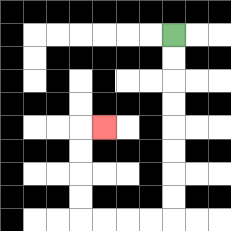{'start': '[7, 1]', 'end': '[4, 5]', 'path_directions': 'D,D,D,D,D,D,D,D,L,L,L,L,U,U,U,U,R', 'path_coordinates': '[[7, 1], [7, 2], [7, 3], [7, 4], [7, 5], [7, 6], [7, 7], [7, 8], [7, 9], [6, 9], [5, 9], [4, 9], [3, 9], [3, 8], [3, 7], [3, 6], [3, 5], [4, 5]]'}